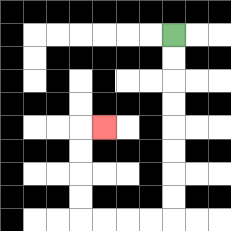{'start': '[7, 1]', 'end': '[4, 5]', 'path_directions': 'D,D,D,D,D,D,D,D,L,L,L,L,U,U,U,U,R', 'path_coordinates': '[[7, 1], [7, 2], [7, 3], [7, 4], [7, 5], [7, 6], [7, 7], [7, 8], [7, 9], [6, 9], [5, 9], [4, 9], [3, 9], [3, 8], [3, 7], [3, 6], [3, 5], [4, 5]]'}